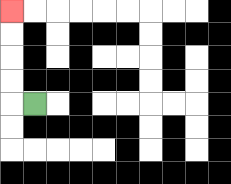{'start': '[1, 4]', 'end': '[0, 0]', 'path_directions': 'L,U,U,U,U', 'path_coordinates': '[[1, 4], [0, 4], [0, 3], [0, 2], [0, 1], [0, 0]]'}